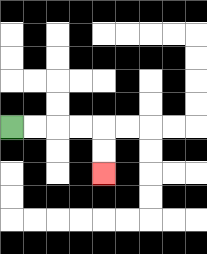{'start': '[0, 5]', 'end': '[4, 7]', 'path_directions': 'R,R,R,R,D,D', 'path_coordinates': '[[0, 5], [1, 5], [2, 5], [3, 5], [4, 5], [4, 6], [4, 7]]'}